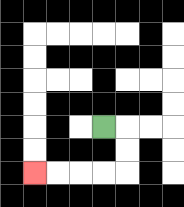{'start': '[4, 5]', 'end': '[1, 7]', 'path_directions': 'R,D,D,L,L,L,L', 'path_coordinates': '[[4, 5], [5, 5], [5, 6], [5, 7], [4, 7], [3, 7], [2, 7], [1, 7]]'}